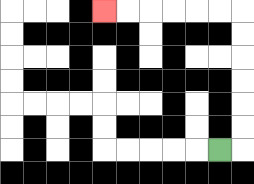{'start': '[9, 6]', 'end': '[4, 0]', 'path_directions': 'R,U,U,U,U,U,U,L,L,L,L,L,L', 'path_coordinates': '[[9, 6], [10, 6], [10, 5], [10, 4], [10, 3], [10, 2], [10, 1], [10, 0], [9, 0], [8, 0], [7, 0], [6, 0], [5, 0], [4, 0]]'}